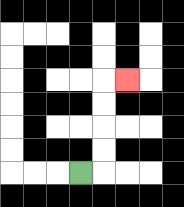{'start': '[3, 7]', 'end': '[5, 3]', 'path_directions': 'R,U,U,U,U,R', 'path_coordinates': '[[3, 7], [4, 7], [4, 6], [4, 5], [4, 4], [4, 3], [5, 3]]'}